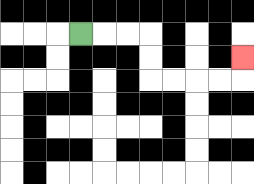{'start': '[3, 1]', 'end': '[10, 2]', 'path_directions': 'R,R,R,D,D,R,R,R,R,U', 'path_coordinates': '[[3, 1], [4, 1], [5, 1], [6, 1], [6, 2], [6, 3], [7, 3], [8, 3], [9, 3], [10, 3], [10, 2]]'}